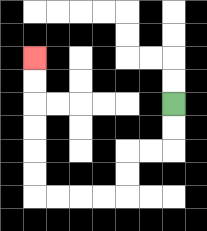{'start': '[7, 4]', 'end': '[1, 2]', 'path_directions': 'D,D,L,L,D,D,L,L,L,L,U,U,U,U,U,U', 'path_coordinates': '[[7, 4], [7, 5], [7, 6], [6, 6], [5, 6], [5, 7], [5, 8], [4, 8], [3, 8], [2, 8], [1, 8], [1, 7], [1, 6], [1, 5], [1, 4], [1, 3], [1, 2]]'}